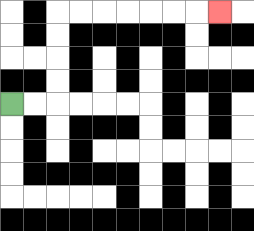{'start': '[0, 4]', 'end': '[9, 0]', 'path_directions': 'R,R,U,U,U,U,R,R,R,R,R,R,R', 'path_coordinates': '[[0, 4], [1, 4], [2, 4], [2, 3], [2, 2], [2, 1], [2, 0], [3, 0], [4, 0], [5, 0], [6, 0], [7, 0], [8, 0], [9, 0]]'}